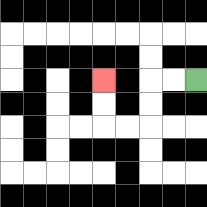{'start': '[8, 3]', 'end': '[4, 3]', 'path_directions': 'L,L,D,D,L,L,U,U', 'path_coordinates': '[[8, 3], [7, 3], [6, 3], [6, 4], [6, 5], [5, 5], [4, 5], [4, 4], [4, 3]]'}